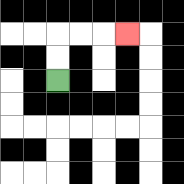{'start': '[2, 3]', 'end': '[5, 1]', 'path_directions': 'U,U,R,R,R', 'path_coordinates': '[[2, 3], [2, 2], [2, 1], [3, 1], [4, 1], [5, 1]]'}